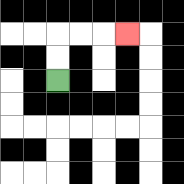{'start': '[2, 3]', 'end': '[5, 1]', 'path_directions': 'U,U,R,R,R', 'path_coordinates': '[[2, 3], [2, 2], [2, 1], [3, 1], [4, 1], [5, 1]]'}